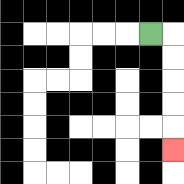{'start': '[6, 1]', 'end': '[7, 6]', 'path_directions': 'R,D,D,D,D,D', 'path_coordinates': '[[6, 1], [7, 1], [7, 2], [7, 3], [7, 4], [7, 5], [7, 6]]'}